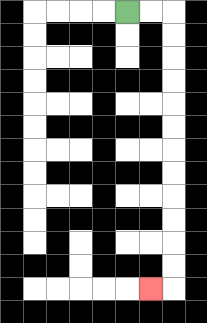{'start': '[5, 0]', 'end': '[6, 12]', 'path_directions': 'R,R,D,D,D,D,D,D,D,D,D,D,D,D,L', 'path_coordinates': '[[5, 0], [6, 0], [7, 0], [7, 1], [7, 2], [7, 3], [7, 4], [7, 5], [7, 6], [7, 7], [7, 8], [7, 9], [7, 10], [7, 11], [7, 12], [6, 12]]'}